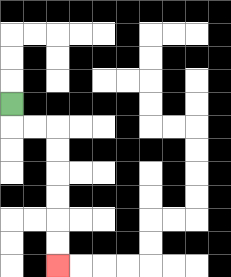{'start': '[0, 4]', 'end': '[2, 11]', 'path_directions': 'D,R,R,D,D,D,D,D,D', 'path_coordinates': '[[0, 4], [0, 5], [1, 5], [2, 5], [2, 6], [2, 7], [2, 8], [2, 9], [2, 10], [2, 11]]'}